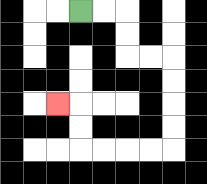{'start': '[3, 0]', 'end': '[2, 4]', 'path_directions': 'R,R,D,D,R,R,D,D,D,D,L,L,L,L,U,U,L', 'path_coordinates': '[[3, 0], [4, 0], [5, 0], [5, 1], [5, 2], [6, 2], [7, 2], [7, 3], [7, 4], [7, 5], [7, 6], [6, 6], [5, 6], [4, 6], [3, 6], [3, 5], [3, 4], [2, 4]]'}